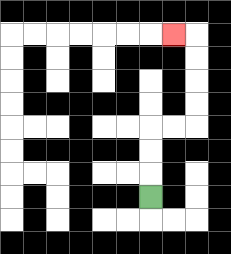{'start': '[6, 8]', 'end': '[7, 1]', 'path_directions': 'U,U,U,R,R,U,U,U,U,L', 'path_coordinates': '[[6, 8], [6, 7], [6, 6], [6, 5], [7, 5], [8, 5], [8, 4], [8, 3], [8, 2], [8, 1], [7, 1]]'}